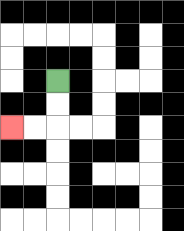{'start': '[2, 3]', 'end': '[0, 5]', 'path_directions': 'D,D,L,L', 'path_coordinates': '[[2, 3], [2, 4], [2, 5], [1, 5], [0, 5]]'}